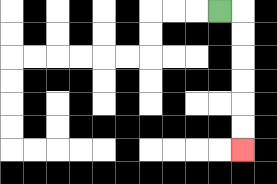{'start': '[9, 0]', 'end': '[10, 6]', 'path_directions': 'R,D,D,D,D,D,D', 'path_coordinates': '[[9, 0], [10, 0], [10, 1], [10, 2], [10, 3], [10, 4], [10, 5], [10, 6]]'}